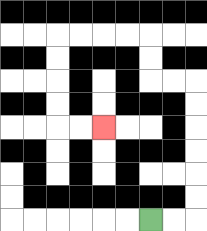{'start': '[6, 9]', 'end': '[4, 5]', 'path_directions': 'R,R,U,U,U,U,U,U,L,L,U,U,L,L,L,L,D,D,D,D,R,R', 'path_coordinates': '[[6, 9], [7, 9], [8, 9], [8, 8], [8, 7], [8, 6], [8, 5], [8, 4], [8, 3], [7, 3], [6, 3], [6, 2], [6, 1], [5, 1], [4, 1], [3, 1], [2, 1], [2, 2], [2, 3], [2, 4], [2, 5], [3, 5], [4, 5]]'}